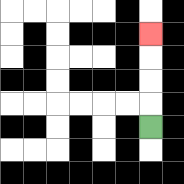{'start': '[6, 5]', 'end': '[6, 1]', 'path_directions': 'U,U,U,U', 'path_coordinates': '[[6, 5], [6, 4], [6, 3], [6, 2], [6, 1]]'}